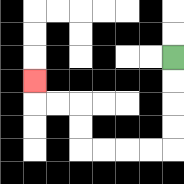{'start': '[7, 2]', 'end': '[1, 3]', 'path_directions': 'D,D,D,D,L,L,L,L,U,U,L,L,U', 'path_coordinates': '[[7, 2], [7, 3], [7, 4], [7, 5], [7, 6], [6, 6], [5, 6], [4, 6], [3, 6], [3, 5], [3, 4], [2, 4], [1, 4], [1, 3]]'}